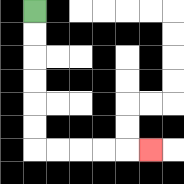{'start': '[1, 0]', 'end': '[6, 6]', 'path_directions': 'D,D,D,D,D,D,R,R,R,R,R', 'path_coordinates': '[[1, 0], [1, 1], [1, 2], [1, 3], [1, 4], [1, 5], [1, 6], [2, 6], [3, 6], [4, 6], [5, 6], [6, 6]]'}